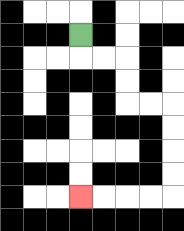{'start': '[3, 1]', 'end': '[3, 8]', 'path_directions': 'D,R,R,D,D,R,R,D,D,D,D,L,L,L,L', 'path_coordinates': '[[3, 1], [3, 2], [4, 2], [5, 2], [5, 3], [5, 4], [6, 4], [7, 4], [7, 5], [7, 6], [7, 7], [7, 8], [6, 8], [5, 8], [4, 8], [3, 8]]'}